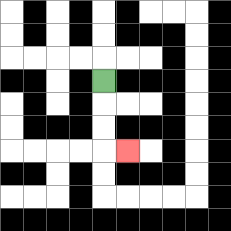{'start': '[4, 3]', 'end': '[5, 6]', 'path_directions': 'D,D,D,R', 'path_coordinates': '[[4, 3], [4, 4], [4, 5], [4, 6], [5, 6]]'}